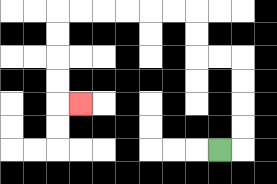{'start': '[9, 6]', 'end': '[3, 4]', 'path_directions': 'R,U,U,U,U,L,L,U,U,L,L,L,L,L,L,D,D,D,D,R', 'path_coordinates': '[[9, 6], [10, 6], [10, 5], [10, 4], [10, 3], [10, 2], [9, 2], [8, 2], [8, 1], [8, 0], [7, 0], [6, 0], [5, 0], [4, 0], [3, 0], [2, 0], [2, 1], [2, 2], [2, 3], [2, 4], [3, 4]]'}